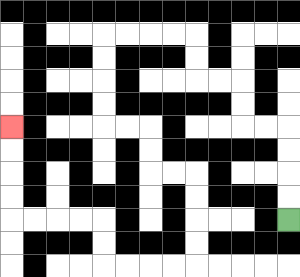{'start': '[12, 9]', 'end': '[0, 5]', 'path_directions': 'U,U,U,U,L,L,U,U,L,L,U,U,L,L,L,L,D,D,D,D,R,R,D,D,R,R,D,D,D,D,L,L,L,L,U,U,L,L,L,L,U,U,U,U', 'path_coordinates': '[[12, 9], [12, 8], [12, 7], [12, 6], [12, 5], [11, 5], [10, 5], [10, 4], [10, 3], [9, 3], [8, 3], [8, 2], [8, 1], [7, 1], [6, 1], [5, 1], [4, 1], [4, 2], [4, 3], [4, 4], [4, 5], [5, 5], [6, 5], [6, 6], [6, 7], [7, 7], [8, 7], [8, 8], [8, 9], [8, 10], [8, 11], [7, 11], [6, 11], [5, 11], [4, 11], [4, 10], [4, 9], [3, 9], [2, 9], [1, 9], [0, 9], [0, 8], [0, 7], [0, 6], [0, 5]]'}